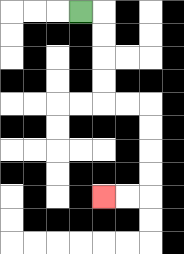{'start': '[3, 0]', 'end': '[4, 8]', 'path_directions': 'R,D,D,D,D,R,R,D,D,D,D,L,L', 'path_coordinates': '[[3, 0], [4, 0], [4, 1], [4, 2], [4, 3], [4, 4], [5, 4], [6, 4], [6, 5], [6, 6], [6, 7], [6, 8], [5, 8], [4, 8]]'}